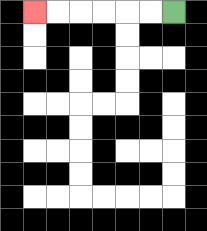{'start': '[7, 0]', 'end': '[1, 0]', 'path_directions': 'L,L,L,L,L,L', 'path_coordinates': '[[7, 0], [6, 0], [5, 0], [4, 0], [3, 0], [2, 0], [1, 0]]'}